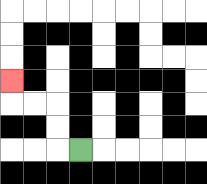{'start': '[3, 6]', 'end': '[0, 3]', 'path_directions': 'L,U,U,L,L,U', 'path_coordinates': '[[3, 6], [2, 6], [2, 5], [2, 4], [1, 4], [0, 4], [0, 3]]'}